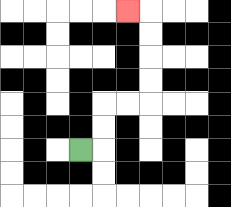{'start': '[3, 6]', 'end': '[5, 0]', 'path_directions': 'R,U,U,R,R,U,U,U,U,L', 'path_coordinates': '[[3, 6], [4, 6], [4, 5], [4, 4], [5, 4], [6, 4], [6, 3], [6, 2], [6, 1], [6, 0], [5, 0]]'}